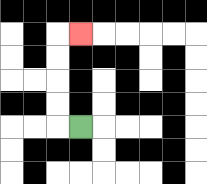{'start': '[3, 5]', 'end': '[3, 1]', 'path_directions': 'L,U,U,U,U,R', 'path_coordinates': '[[3, 5], [2, 5], [2, 4], [2, 3], [2, 2], [2, 1], [3, 1]]'}